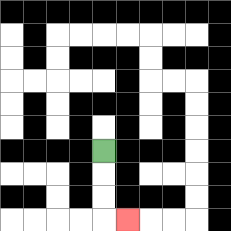{'start': '[4, 6]', 'end': '[5, 9]', 'path_directions': 'D,D,D,R', 'path_coordinates': '[[4, 6], [4, 7], [4, 8], [4, 9], [5, 9]]'}